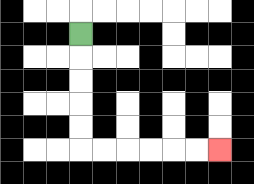{'start': '[3, 1]', 'end': '[9, 6]', 'path_directions': 'D,D,D,D,D,R,R,R,R,R,R', 'path_coordinates': '[[3, 1], [3, 2], [3, 3], [3, 4], [3, 5], [3, 6], [4, 6], [5, 6], [6, 6], [7, 6], [8, 6], [9, 6]]'}